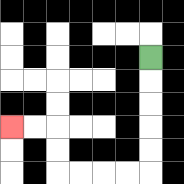{'start': '[6, 2]', 'end': '[0, 5]', 'path_directions': 'D,D,D,D,D,L,L,L,L,U,U,L,L', 'path_coordinates': '[[6, 2], [6, 3], [6, 4], [6, 5], [6, 6], [6, 7], [5, 7], [4, 7], [3, 7], [2, 7], [2, 6], [2, 5], [1, 5], [0, 5]]'}